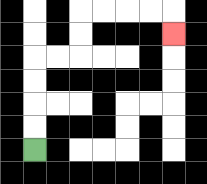{'start': '[1, 6]', 'end': '[7, 1]', 'path_directions': 'U,U,U,U,R,R,U,U,R,R,R,R,D', 'path_coordinates': '[[1, 6], [1, 5], [1, 4], [1, 3], [1, 2], [2, 2], [3, 2], [3, 1], [3, 0], [4, 0], [5, 0], [6, 0], [7, 0], [7, 1]]'}